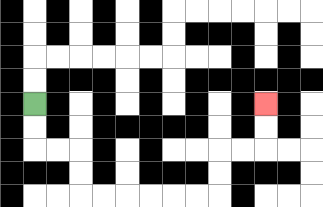{'start': '[1, 4]', 'end': '[11, 4]', 'path_directions': 'D,D,R,R,D,D,R,R,R,R,R,R,U,U,R,R,U,U', 'path_coordinates': '[[1, 4], [1, 5], [1, 6], [2, 6], [3, 6], [3, 7], [3, 8], [4, 8], [5, 8], [6, 8], [7, 8], [8, 8], [9, 8], [9, 7], [9, 6], [10, 6], [11, 6], [11, 5], [11, 4]]'}